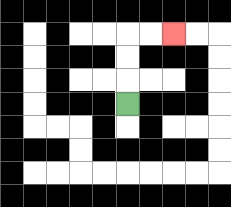{'start': '[5, 4]', 'end': '[7, 1]', 'path_directions': 'U,U,U,R,R', 'path_coordinates': '[[5, 4], [5, 3], [5, 2], [5, 1], [6, 1], [7, 1]]'}